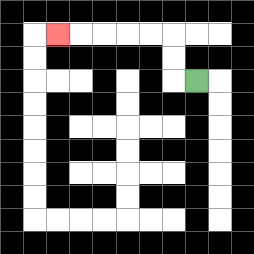{'start': '[8, 3]', 'end': '[2, 1]', 'path_directions': 'L,U,U,L,L,L,L,L', 'path_coordinates': '[[8, 3], [7, 3], [7, 2], [7, 1], [6, 1], [5, 1], [4, 1], [3, 1], [2, 1]]'}